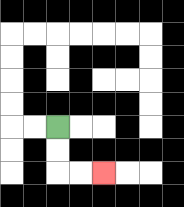{'start': '[2, 5]', 'end': '[4, 7]', 'path_directions': 'D,D,R,R', 'path_coordinates': '[[2, 5], [2, 6], [2, 7], [3, 7], [4, 7]]'}